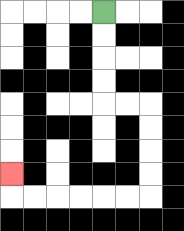{'start': '[4, 0]', 'end': '[0, 7]', 'path_directions': 'D,D,D,D,R,R,D,D,D,D,L,L,L,L,L,L,U', 'path_coordinates': '[[4, 0], [4, 1], [4, 2], [4, 3], [4, 4], [5, 4], [6, 4], [6, 5], [6, 6], [6, 7], [6, 8], [5, 8], [4, 8], [3, 8], [2, 8], [1, 8], [0, 8], [0, 7]]'}